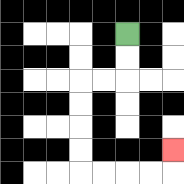{'start': '[5, 1]', 'end': '[7, 6]', 'path_directions': 'D,D,L,L,D,D,D,D,R,R,R,R,U', 'path_coordinates': '[[5, 1], [5, 2], [5, 3], [4, 3], [3, 3], [3, 4], [3, 5], [3, 6], [3, 7], [4, 7], [5, 7], [6, 7], [7, 7], [7, 6]]'}